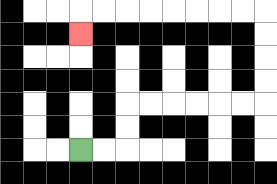{'start': '[3, 6]', 'end': '[3, 1]', 'path_directions': 'R,R,U,U,R,R,R,R,R,R,U,U,U,U,L,L,L,L,L,L,L,L,D', 'path_coordinates': '[[3, 6], [4, 6], [5, 6], [5, 5], [5, 4], [6, 4], [7, 4], [8, 4], [9, 4], [10, 4], [11, 4], [11, 3], [11, 2], [11, 1], [11, 0], [10, 0], [9, 0], [8, 0], [7, 0], [6, 0], [5, 0], [4, 0], [3, 0], [3, 1]]'}